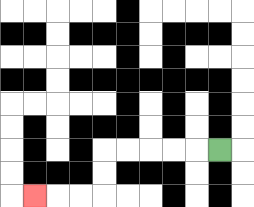{'start': '[9, 6]', 'end': '[1, 8]', 'path_directions': 'L,L,L,L,L,D,D,L,L,L', 'path_coordinates': '[[9, 6], [8, 6], [7, 6], [6, 6], [5, 6], [4, 6], [4, 7], [4, 8], [3, 8], [2, 8], [1, 8]]'}